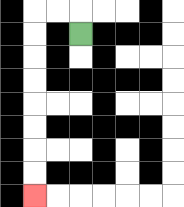{'start': '[3, 1]', 'end': '[1, 8]', 'path_directions': 'U,L,L,D,D,D,D,D,D,D,D', 'path_coordinates': '[[3, 1], [3, 0], [2, 0], [1, 0], [1, 1], [1, 2], [1, 3], [1, 4], [1, 5], [1, 6], [1, 7], [1, 8]]'}